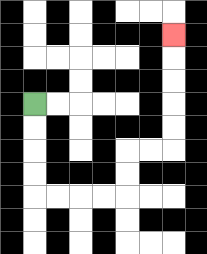{'start': '[1, 4]', 'end': '[7, 1]', 'path_directions': 'D,D,D,D,R,R,R,R,U,U,R,R,U,U,U,U,U', 'path_coordinates': '[[1, 4], [1, 5], [1, 6], [1, 7], [1, 8], [2, 8], [3, 8], [4, 8], [5, 8], [5, 7], [5, 6], [6, 6], [7, 6], [7, 5], [7, 4], [7, 3], [7, 2], [7, 1]]'}